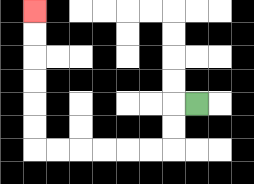{'start': '[8, 4]', 'end': '[1, 0]', 'path_directions': 'L,D,D,L,L,L,L,L,L,U,U,U,U,U,U', 'path_coordinates': '[[8, 4], [7, 4], [7, 5], [7, 6], [6, 6], [5, 6], [4, 6], [3, 6], [2, 6], [1, 6], [1, 5], [1, 4], [1, 3], [1, 2], [1, 1], [1, 0]]'}